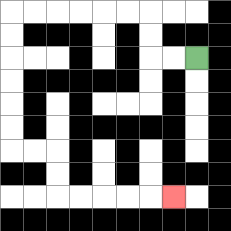{'start': '[8, 2]', 'end': '[7, 8]', 'path_directions': 'L,L,U,U,L,L,L,L,L,L,D,D,D,D,D,D,R,R,D,D,R,R,R,R,R', 'path_coordinates': '[[8, 2], [7, 2], [6, 2], [6, 1], [6, 0], [5, 0], [4, 0], [3, 0], [2, 0], [1, 0], [0, 0], [0, 1], [0, 2], [0, 3], [0, 4], [0, 5], [0, 6], [1, 6], [2, 6], [2, 7], [2, 8], [3, 8], [4, 8], [5, 8], [6, 8], [7, 8]]'}